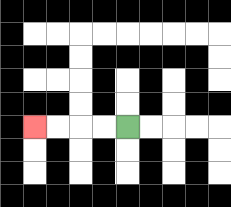{'start': '[5, 5]', 'end': '[1, 5]', 'path_directions': 'L,L,L,L', 'path_coordinates': '[[5, 5], [4, 5], [3, 5], [2, 5], [1, 5]]'}